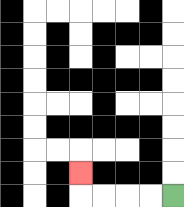{'start': '[7, 8]', 'end': '[3, 7]', 'path_directions': 'L,L,L,L,U', 'path_coordinates': '[[7, 8], [6, 8], [5, 8], [4, 8], [3, 8], [3, 7]]'}